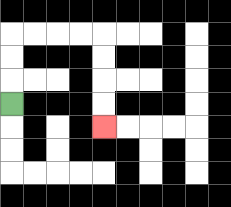{'start': '[0, 4]', 'end': '[4, 5]', 'path_directions': 'U,U,U,R,R,R,R,D,D,D,D', 'path_coordinates': '[[0, 4], [0, 3], [0, 2], [0, 1], [1, 1], [2, 1], [3, 1], [4, 1], [4, 2], [4, 3], [4, 4], [4, 5]]'}